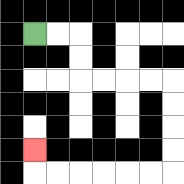{'start': '[1, 1]', 'end': '[1, 6]', 'path_directions': 'R,R,D,D,R,R,R,R,D,D,D,D,L,L,L,L,L,L,U', 'path_coordinates': '[[1, 1], [2, 1], [3, 1], [3, 2], [3, 3], [4, 3], [5, 3], [6, 3], [7, 3], [7, 4], [7, 5], [7, 6], [7, 7], [6, 7], [5, 7], [4, 7], [3, 7], [2, 7], [1, 7], [1, 6]]'}